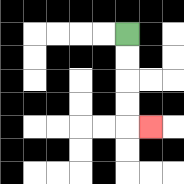{'start': '[5, 1]', 'end': '[6, 5]', 'path_directions': 'D,D,D,D,R', 'path_coordinates': '[[5, 1], [5, 2], [5, 3], [5, 4], [5, 5], [6, 5]]'}